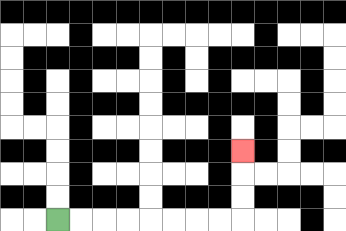{'start': '[2, 9]', 'end': '[10, 6]', 'path_directions': 'R,R,R,R,R,R,R,R,U,U,U', 'path_coordinates': '[[2, 9], [3, 9], [4, 9], [5, 9], [6, 9], [7, 9], [8, 9], [9, 9], [10, 9], [10, 8], [10, 7], [10, 6]]'}